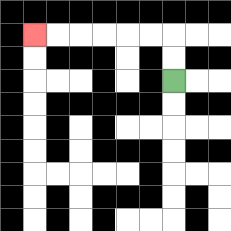{'start': '[7, 3]', 'end': '[1, 1]', 'path_directions': 'U,U,L,L,L,L,L,L', 'path_coordinates': '[[7, 3], [7, 2], [7, 1], [6, 1], [5, 1], [4, 1], [3, 1], [2, 1], [1, 1]]'}